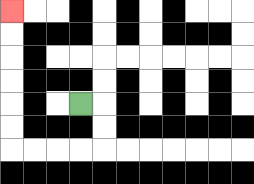{'start': '[3, 4]', 'end': '[0, 0]', 'path_directions': 'R,D,D,L,L,L,L,U,U,U,U,U,U', 'path_coordinates': '[[3, 4], [4, 4], [4, 5], [4, 6], [3, 6], [2, 6], [1, 6], [0, 6], [0, 5], [0, 4], [0, 3], [0, 2], [0, 1], [0, 0]]'}